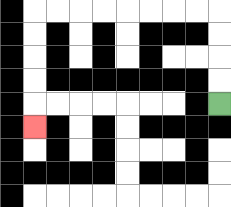{'start': '[9, 4]', 'end': '[1, 5]', 'path_directions': 'U,U,U,U,L,L,L,L,L,L,L,L,D,D,D,D,D', 'path_coordinates': '[[9, 4], [9, 3], [9, 2], [9, 1], [9, 0], [8, 0], [7, 0], [6, 0], [5, 0], [4, 0], [3, 0], [2, 0], [1, 0], [1, 1], [1, 2], [1, 3], [1, 4], [1, 5]]'}